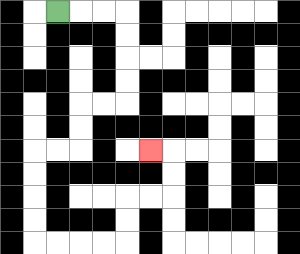{'start': '[2, 0]', 'end': '[6, 6]', 'path_directions': 'R,R,R,D,D,D,D,L,L,D,D,L,L,D,D,D,D,R,R,R,R,U,U,R,R,U,U,L', 'path_coordinates': '[[2, 0], [3, 0], [4, 0], [5, 0], [5, 1], [5, 2], [5, 3], [5, 4], [4, 4], [3, 4], [3, 5], [3, 6], [2, 6], [1, 6], [1, 7], [1, 8], [1, 9], [1, 10], [2, 10], [3, 10], [4, 10], [5, 10], [5, 9], [5, 8], [6, 8], [7, 8], [7, 7], [7, 6], [6, 6]]'}